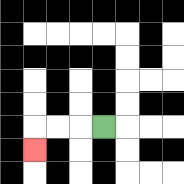{'start': '[4, 5]', 'end': '[1, 6]', 'path_directions': 'L,L,L,D', 'path_coordinates': '[[4, 5], [3, 5], [2, 5], [1, 5], [1, 6]]'}